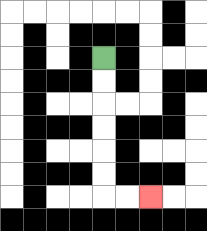{'start': '[4, 2]', 'end': '[6, 8]', 'path_directions': 'D,D,D,D,D,D,R,R', 'path_coordinates': '[[4, 2], [4, 3], [4, 4], [4, 5], [4, 6], [4, 7], [4, 8], [5, 8], [6, 8]]'}